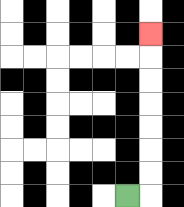{'start': '[5, 8]', 'end': '[6, 1]', 'path_directions': 'R,U,U,U,U,U,U,U', 'path_coordinates': '[[5, 8], [6, 8], [6, 7], [6, 6], [6, 5], [6, 4], [6, 3], [6, 2], [6, 1]]'}